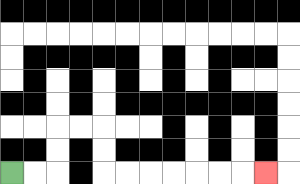{'start': '[0, 7]', 'end': '[11, 7]', 'path_directions': 'R,R,U,U,R,R,D,D,R,R,R,R,R,R,R', 'path_coordinates': '[[0, 7], [1, 7], [2, 7], [2, 6], [2, 5], [3, 5], [4, 5], [4, 6], [4, 7], [5, 7], [6, 7], [7, 7], [8, 7], [9, 7], [10, 7], [11, 7]]'}